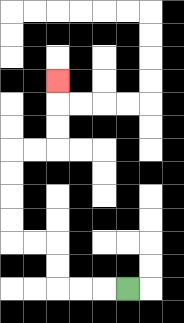{'start': '[5, 12]', 'end': '[2, 3]', 'path_directions': 'L,L,L,U,U,L,L,U,U,U,U,R,R,U,U,U', 'path_coordinates': '[[5, 12], [4, 12], [3, 12], [2, 12], [2, 11], [2, 10], [1, 10], [0, 10], [0, 9], [0, 8], [0, 7], [0, 6], [1, 6], [2, 6], [2, 5], [2, 4], [2, 3]]'}